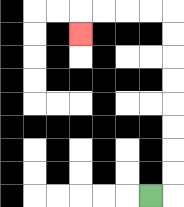{'start': '[6, 8]', 'end': '[3, 1]', 'path_directions': 'R,U,U,U,U,U,U,U,U,L,L,L,L,D', 'path_coordinates': '[[6, 8], [7, 8], [7, 7], [7, 6], [7, 5], [7, 4], [7, 3], [7, 2], [7, 1], [7, 0], [6, 0], [5, 0], [4, 0], [3, 0], [3, 1]]'}